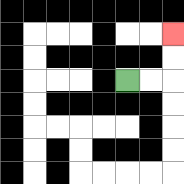{'start': '[5, 3]', 'end': '[7, 1]', 'path_directions': 'R,R,U,U', 'path_coordinates': '[[5, 3], [6, 3], [7, 3], [7, 2], [7, 1]]'}